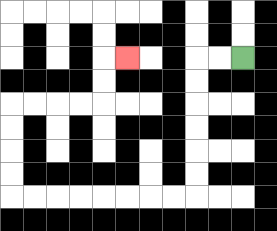{'start': '[10, 2]', 'end': '[5, 2]', 'path_directions': 'L,L,D,D,D,D,D,D,L,L,L,L,L,L,L,L,U,U,U,U,R,R,R,R,U,U,R', 'path_coordinates': '[[10, 2], [9, 2], [8, 2], [8, 3], [8, 4], [8, 5], [8, 6], [8, 7], [8, 8], [7, 8], [6, 8], [5, 8], [4, 8], [3, 8], [2, 8], [1, 8], [0, 8], [0, 7], [0, 6], [0, 5], [0, 4], [1, 4], [2, 4], [3, 4], [4, 4], [4, 3], [4, 2], [5, 2]]'}